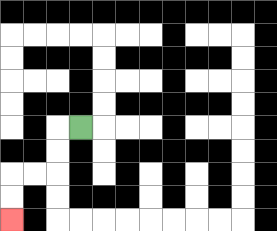{'start': '[3, 5]', 'end': '[0, 9]', 'path_directions': 'L,D,D,L,L,D,D', 'path_coordinates': '[[3, 5], [2, 5], [2, 6], [2, 7], [1, 7], [0, 7], [0, 8], [0, 9]]'}